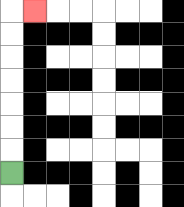{'start': '[0, 7]', 'end': '[1, 0]', 'path_directions': 'U,U,U,U,U,U,U,R', 'path_coordinates': '[[0, 7], [0, 6], [0, 5], [0, 4], [0, 3], [0, 2], [0, 1], [0, 0], [1, 0]]'}